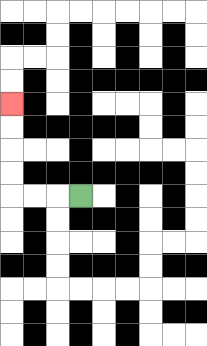{'start': '[3, 8]', 'end': '[0, 4]', 'path_directions': 'L,L,L,U,U,U,U', 'path_coordinates': '[[3, 8], [2, 8], [1, 8], [0, 8], [0, 7], [0, 6], [0, 5], [0, 4]]'}